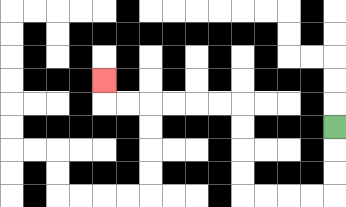{'start': '[14, 5]', 'end': '[4, 3]', 'path_directions': 'D,D,D,L,L,L,L,U,U,U,U,L,L,L,L,L,L,U', 'path_coordinates': '[[14, 5], [14, 6], [14, 7], [14, 8], [13, 8], [12, 8], [11, 8], [10, 8], [10, 7], [10, 6], [10, 5], [10, 4], [9, 4], [8, 4], [7, 4], [6, 4], [5, 4], [4, 4], [4, 3]]'}